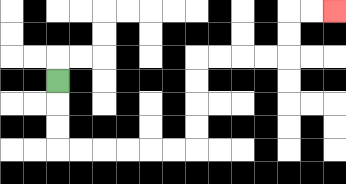{'start': '[2, 3]', 'end': '[14, 0]', 'path_directions': 'D,D,D,R,R,R,R,R,R,U,U,U,U,R,R,R,R,U,U,R,R', 'path_coordinates': '[[2, 3], [2, 4], [2, 5], [2, 6], [3, 6], [4, 6], [5, 6], [6, 6], [7, 6], [8, 6], [8, 5], [8, 4], [8, 3], [8, 2], [9, 2], [10, 2], [11, 2], [12, 2], [12, 1], [12, 0], [13, 0], [14, 0]]'}